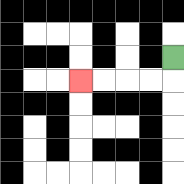{'start': '[7, 2]', 'end': '[3, 3]', 'path_directions': 'D,L,L,L,L', 'path_coordinates': '[[7, 2], [7, 3], [6, 3], [5, 3], [4, 3], [3, 3]]'}